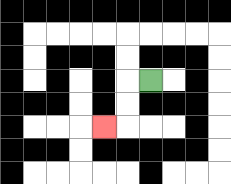{'start': '[6, 3]', 'end': '[4, 5]', 'path_directions': 'L,D,D,L', 'path_coordinates': '[[6, 3], [5, 3], [5, 4], [5, 5], [4, 5]]'}